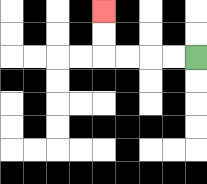{'start': '[8, 2]', 'end': '[4, 0]', 'path_directions': 'L,L,L,L,U,U', 'path_coordinates': '[[8, 2], [7, 2], [6, 2], [5, 2], [4, 2], [4, 1], [4, 0]]'}